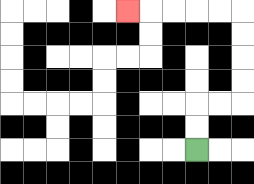{'start': '[8, 6]', 'end': '[5, 0]', 'path_directions': 'U,U,R,R,U,U,U,U,L,L,L,L,L', 'path_coordinates': '[[8, 6], [8, 5], [8, 4], [9, 4], [10, 4], [10, 3], [10, 2], [10, 1], [10, 0], [9, 0], [8, 0], [7, 0], [6, 0], [5, 0]]'}